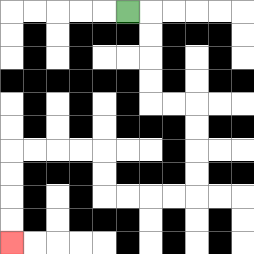{'start': '[5, 0]', 'end': '[0, 10]', 'path_directions': 'R,D,D,D,D,R,R,D,D,D,D,L,L,L,L,U,U,L,L,L,L,D,D,D,D', 'path_coordinates': '[[5, 0], [6, 0], [6, 1], [6, 2], [6, 3], [6, 4], [7, 4], [8, 4], [8, 5], [8, 6], [8, 7], [8, 8], [7, 8], [6, 8], [5, 8], [4, 8], [4, 7], [4, 6], [3, 6], [2, 6], [1, 6], [0, 6], [0, 7], [0, 8], [0, 9], [0, 10]]'}